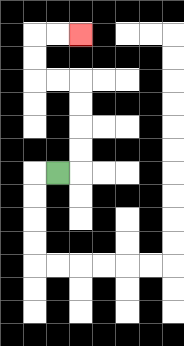{'start': '[2, 7]', 'end': '[3, 1]', 'path_directions': 'R,U,U,U,U,L,L,U,U,R,R', 'path_coordinates': '[[2, 7], [3, 7], [3, 6], [3, 5], [3, 4], [3, 3], [2, 3], [1, 3], [1, 2], [1, 1], [2, 1], [3, 1]]'}